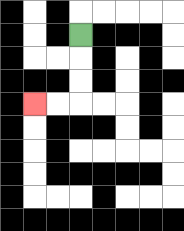{'start': '[3, 1]', 'end': '[1, 4]', 'path_directions': 'D,D,D,L,L', 'path_coordinates': '[[3, 1], [3, 2], [3, 3], [3, 4], [2, 4], [1, 4]]'}